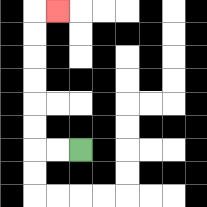{'start': '[3, 6]', 'end': '[2, 0]', 'path_directions': 'L,L,U,U,U,U,U,U,R', 'path_coordinates': '[[3, 6], [2, 6], [1, 6], [1, 5], [1, 4], [1, 3], [1, 2], [1, 1], [1, 0], [2, 0]]'}